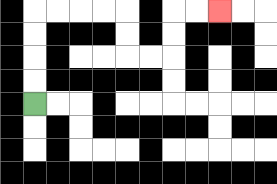{'start': '[1, 4]', 'end': '[9, 0]', 'path_directions': 'U,U,U,U,R,R,R,R,D,D,R,R,U,U,R,R', 'path_coordinates': '[[1, 4], [1, 3], [1, 2], [1, 1], [1, 0], [2, 0], [3, 0], [4, 0], [5, 0], [5, 1], [5, 2], [6, 2], [7, 2], [7, 1], [7, 0], [8, 0], [9, 0]]'}